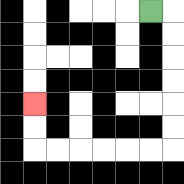{'start': '[6, 0]', 'end': '[1, 4]', 'path_directions': 'R,D,D,D,D,D,D,L,L,L,L,L,L,U,U', 'path_coordinates': '[[6, 0], [7, 0], [7, 1], [7, 2], [7, 3], [7, 4], [7, 5], [7, 6], [6, 6], [5, 6], [4, 6], [3, 6], [2, 6], [1, 6], [1, 5], [1, 4]]'}